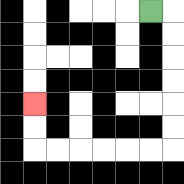{'start': '[6, 0]', 'end': '[1, 4]', 'path_directions': 'R,D,D,D,D,D,D,L,L,L,L,L,L,U,U', 'path_coordinates': '[[6, 0], [7, 0], [7, 1], [7, 2], [7, 3], [7, 4], [7, 5], [7, 6], [6, 6], [5, 6], [4, 6], [3, 6], [2, 6], [1, 6], [1, 5], [1, 4]]'}